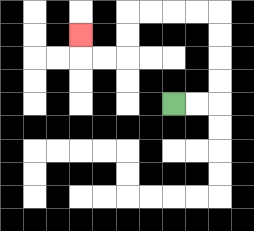{'start': '[7, 4]', 'end': '[3, 1]', 'path_directions': 'R,R,U,U,U,U,L,L,L,L,D,D,L,L,U', 'path_coordinates': '[[7, 4], [8, 4], [9, 4], [9, 3], [9, 2], [9, 1], [9, 0], [8, 0], [7, 0], [6, 0], [5, 0], [5, 1], [5, 2], [4, 2], [3, 2], [3, 1]]'}